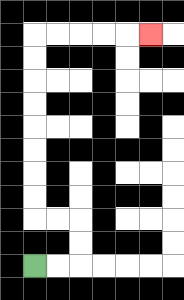{'start': '[1, 11]', 'end': '[6, 1]', 'path_directions': 'R,R,U,U,L,L,U,U,U,U,U,U,U,U,R,R,R,R,R', 'path_coordinates': '[[1, 11], [2, 11], [3, 11], [3, 10], [3, 9], [2, 9], [1, 9], [1, 8], [1, 7], [1, 6], [1, 5], [1, 4], [1, 3], [1, 2], [1, 1], [2, 1], [3, 1], [4, 1], [5, 1], [6, 1]]'}